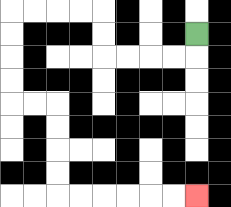{'start': '[8, 1]', 'end': '[8, 8]', 'path_directions': 'D,L,L,L,L,U,U,L,L,L,L,D,D,D,D,R,R,D,D,D,D,R,R,R,R,R,R', 'path_coordinates': '[[8, 1], [8, 2], [7, 2], [6, 2], [5, 2], [4, 2], [4, 1], [4, 0], [3, 0], [2, 0], [1, 0], [0, 0], [0, 1], [0, 2], [0, 3], [0, 4], [1, 4], [2, 4], [2, 5], [2, 6], [2, 7], [2, 8], [3, 8], [4, 8], [5, 8], [6, 8], [7, 8], [8, 8]]'}